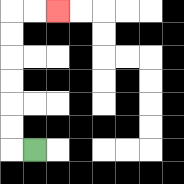{'start': '[1, 6]', 'end': '[2, 0]', 'path_directions': 'L,U,U,U,U,U,U,R,R', 'path_coordinates': '[[1, 6], [0, 6], [0, 5], [0, 4], [0, 3], [0, 2], [0, 1], [0, 0], [1, 0], [2, 0]]'}